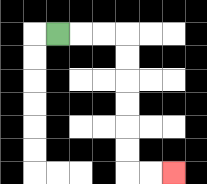{'start': '[2, 1]', 'end': '[7, 7]', 'path_directions': 'R,R,R,D,D,D,D,D,D,R,R', 'path_coordinates': '[[2, 1], [3, 1], [4, 1], [5, 1], [5, 2], [5, 3], [5, 4], [5, 5], [5, 6], [5, 7], [6, 7], [7, 7]]'}